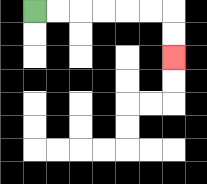{'start': '[1, 0]', 'end': '[7, 2]', 'path_directions': 'R,R,R,R,R,R,D,D', 'path_coordinates': '[[1, 0], [2, 0], [3, 0], [4, 0], [5, 0], [6, 0], [7, 0], [7, 1], [7, 2]]'}